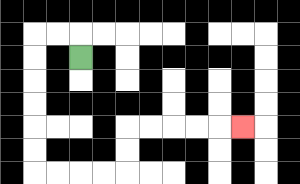{'start': '[3, 2]', 'end': '[10, 5]', 'path_directions': 'U,L,L,D,D,D,D,D,D,R,R,R,R,U,U,R,R,R,R,R', 'path_coordinates': '[[3, 2], [3, 1], [2, 1], [1, 1], [1, 2], [1, 3], [1, 4], [1, 5], [1, 6], [1, 7], [2, 7], [3, 7], [4, 7], [5, 7], [5, 6], [5, 5], [6, 5], [7, 5], [8, 5], [9, 5], [10, 5]]'}